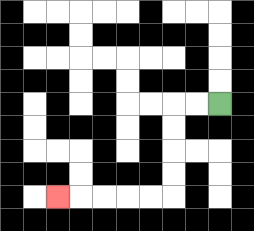{'start': '[9, 4]', 'end': '[2, 8]', 'path_directions': 'L,L,D,D,D,D,L,L,L,L,L', 'path_coordinates': '[[9, 4], [8, 4], [7, 4], [7, 5], [7, 6], [7, 7], [7, 8], [6, 8], [5, 8], [4, 8], [3, 8], [2, 8]]'}